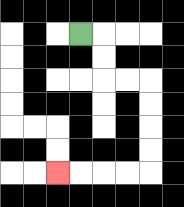{'start': '[3, 1]', 'end': '[2, 7]', 'path_directions': 'R,D,D,R,R,D,D,D,D,L,L,L,L', 'path_coordinates': '[[3, 1], [4, 1], [4, 2], [4, 3], [5, 3], [6, 3], [6, 4], [6, 5], [6, 6], [6, 7], [5, 7], [4, 7], [3, 7], [2, 7]]'}